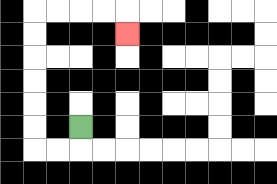{'start': '[3, 5]', 'end': '[5, 1]', 'path_directions': 'D,L,L,U,U,U,U,U,U,R,R,R,R,D', 'path_coordinates': '[[3, 5], [3, 6], [2, 6], [1, 6], [1, 5], [1, 4], [1, 3], [1, 2], [1, 1], [1, 0], [2, 0], [3, 0], [4, 0], [5, 0], [5, 1]]'}